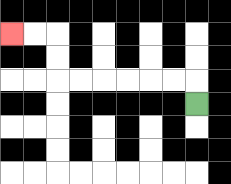{'start': '[8, 4]', 'end': '[0, 1]', 'path_directions': 'U,L,L,L,L,L,L,U,U,L,L', 'path_coordinates': '[[8, 4], [8, 3], [7, 3], [6, 3], [5, 3], [4, 3], [3, 3], [2, 3], [2, 2], [2, 1], [1, 1], [0, 1]]'}